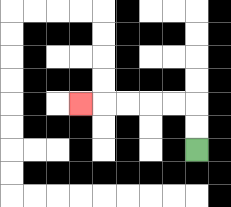{'start': '[8, 6]', 'end': '[3, 4]', 'path_directions': 'U,U,L,L,L,L,L', 'path_coordinates': '[[8, 6], [8, 5], [8, 4], [7, 4], [6, 4], [5, 4], [4, 4], [3, 4]]'}